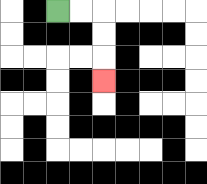{'start': '[2, 0]', 'end': '[4, 3]', 'path_directions': 'R,R,D,D,D', 'path_coordinates': '[[2, 0], [3, 0], [4, 0], [4, 1], [4, 2], [4, 3]]'}